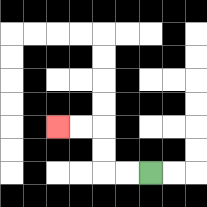{'start': '[6, 7]', 'end': '[2, 5]', 'path_directions': 'L,L,U,U,L,L', 'path_coordinates': '[[6, 7], [5, 7], [4, 7], [4, 6], [4, 5], [3, 5], [2, 5]]'}